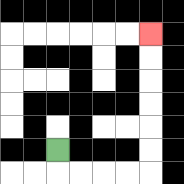{'start': '[2, 6]', 'end': '[6, 1]', 'path_directions': 'D,R,R,R,R,U,U,U,U,U,U', 'path_coordinates': '[[2, 6], [2, 7], [3, 7], [4, 7], [5, 7], [6, 7], [6, 6], [6, 5], [6, 4], [6, 3], [6, 2], [6, 1]]'}